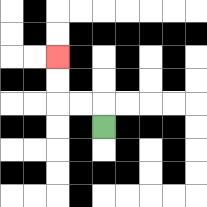{'start': '[4, 5]', 'end': '[2, 2]', 'path_directions': 'U,L,L,U,U', 'path_coordinates': '[[4, 5], [4, 4], [3, 4], [2, 4], [2, 3], [2, 2]]'}